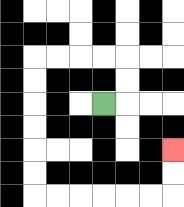{'start': '[4, 4]', 'end': '[7, 6]', 'path_directions': 'R,U,U,L,L,L,L,D,D,D,D,D,D,R,R,R,R,R,R,U,U', 'path_coordinates': '[[4, 4], [5, 4], [5, 3], [5, 2], [4, 2], [3, 2], [2, 2], [1, 2], [1, 3], [1, 4], [1, 5], [1, 6], [1, 7], [1, 8], [2, 8], [3, 8], [4, 8], [5, 8], [6, 8], [7, 8], [7, 7], [7, 6]]'}